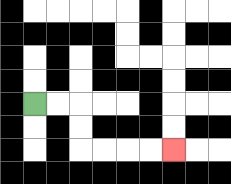{'start': '[1, 4]', 'end': '[7, 6]', 'path_directions': 'R,R,D,D,R,R,R,R', 'path_coordinates': '[[1, 4], [2, 4], [3, 4], [3, 5], [3, 6], [4, 6], [5, 6], [6, 6], [7, 6]]'}